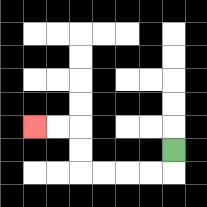{'start': '[7, 6]', 'end': '[1, 5]', 'path_directions': 'D,L,L,L,L,U,U,L,L', 'path_coordinates': '[[7, 6], [7, 7], [6, 7], [5, 7], [4, 7], [3, 7], [3, 6], [3, 5], [2, 5], [1, 5]]'}